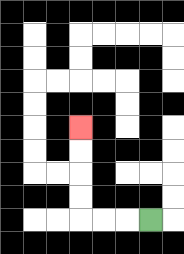{'start': '[6, 9]', 'end': '[3, 5]', 'path_directions': 'L,L,L,U,U,U,U', 'path_coordinates': '[[6, 9], [5, 9], [4, 9], [3, 9], [3, 8], [3, 7], [3, 6], [3, 5]]'}